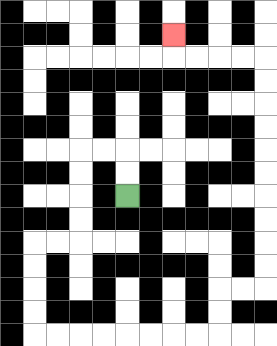{'start': '[5, 8]', 'end': '[7, 1]', 'path_directions': 'U,U,L,L,D,D,D,D,L,L,D,D,D,D,R,R,R,R,R,R,R,R,U,U,R,R,U,U,U,U,U,U,U,U,U,U,L,L,L,L,U', 'path_coordinates': '[[5, 8], [5, 7], [5, 6], [4, 6], [3, 6], [3, 7], [3, 8], [3, 9], [3, 10], [2, 10], [1, 10], [1, 11], [1, 12], [1, 13], [1, 14], [2, 14], [3, 14], [4, 14], [5, 14], [6, 14], [7, 14], [8, 14], [9, 14], [9, 13], [9, 12], [10, 12], [11, 12], [11, 11], [11, 10], [11, 9], [11, 8], [11, 7], [11, 6], [11, 5], [11, 4], [11, 3], [11, 2], [10, 2], [9, 2], [8, 2], [7, 2], [7, 1]]'}